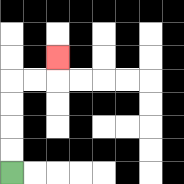{'start': '[0, 7]', 'end': '[2, 2]', 'path_directions': 'U,U,U,U,R,R,U', 'path_coordinates': '[[0, 7], [0, 6], [0, 5], [0, 4], [0, 3], [1, 3], [2, 3], [2, 2]]'}